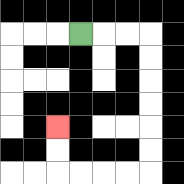{'start': '[3, 1]', 'end': '[2, 5]', 'path_directions': 'R,R,R,D,D,D,D,D,D,L,L,L,L,U,U', 'path_coordinates': '[[3, 1], [4, 1], [5, 1], [6, 1], [6, 2], [6, 3], [6, 4], [6, 5], [6, 6], [6, 7], [5, 7], [4, 7], [3, 7], [2, 7], [2, 6], [2, 5]]'}